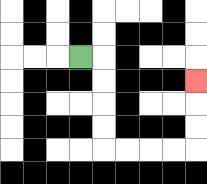{'start': '[3, 2]', 'end': '[8, 3]', 'path_directions': 'R,D,D,D,D,R,R,R,R,U,U,U', 'path_coordinates': '[[3, 2], [4, 2], [4, 3], [4, 4], [4, 5], [4, 6], [5, 6], [6, 6], [7, 6], [8, 6], [8, 5], [8, 4], [8, 3]]'}